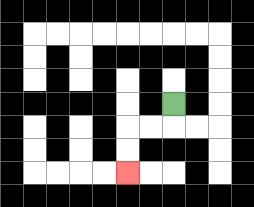{'start': '[7, 4]', 'end': '[5, 7]', 'path_directions': 'D,L,L,D,D', 'path_coordinates': '[[7, 4], [7, 5], [6, 5], [5, 5], [5, 6], [5, 7]]'}